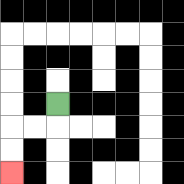{'start': '[2, 4]', 'end': '[0, 7]', 'path_directions': 'D,L,L,D,D', 'path_coordinates': '[[2, 4], [2, 5], [1, 5], [0, 5], [0, 6], [0, 7]]'}